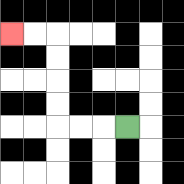{'start': '[5, 5]', 'end': '[0, 1]', 'path_directions': 'L,L,L,U,U,U,U,L,L', 'path_coordinates': '[[5, 5], [4, 5], [3, 5], [2, 5], [2, 4], [2, 3], [2, 2], [2, 1], [1, 1], [0, 1]]'}